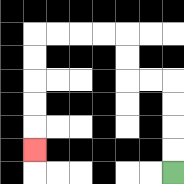{'start': '[7, 7]', 'end': '[1, 6]', 'path_directions': 'U,U,U,U,L,L,U,U,L,L,L,L,D,D,D,D,D', 'path_coordinates': '[[7, 7], [7, 6], [7, 5], [7, 4], [7, 3], [6, 3], [5, 3], [5, 2], [5, 1], [4, 1], [3, 1], [2, 1], [1, 1], [1, 2], [1, 3], [1, 4], [1, 5], [1, 6]]'}